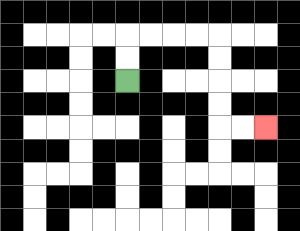{'start': '[5, 3]', 'end': '[11, 5]', 'path_directions': 'U,U,R,R,R,R,D,D,D,D,R,R', 'path_coordinates': '[[5, 3], [5, 2], [5, 1], [6, 1], [7, 1], [8, 1], [9, 1], [9, 2], [9, 3], [9, 4], [9, 5], [10, 5], [11, 5]]'}